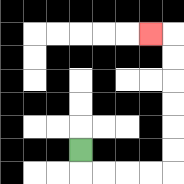{'start': '[3, 6]', 'end': '[6, 1]', 'path_directions': 'D,R,R,R,R,U,U,U,U,U,U,L', 'path_coordinates': '[[3, 6], [3, 7], [4, 7], [5, 7], [6, 7], [7, 7], [7, 6], [7, 5], [7, 4], [7, 3], [7, 2], [7, 1], [6, 1]]'}